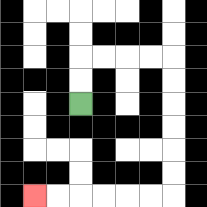{'start': '[3, 4]', 'end': '[1, 8]', 'path_directions': 'U,U,R,R,R,R,D,D,D,D,D,D,L,L,L,L,L,L', 'path_coordinates': '[[3, 4], [3, 3], [3, 2], [4, 2], [5, 2], [6, 2], [7, 2], [7, 3], [7, 4], [7, 5], [7, 6], [7, 7], [7, 8], [6, 8], [5, 8], [4, 8], [3, 8], [2, 8], [1, 8]]'}